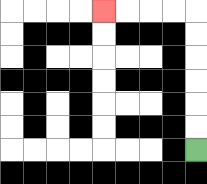{'start': '[8, 6]', 'end': '[4, 0]', 'path_directions': 'U,U,U,U,U,U,L,L,L,L', 'path_coordinates': '[[8, 6], [8, 5], [8, 4], [8, 3], [8, 2], [8, 1], [8, 0], [7, 0], [6, 0], [5, 0], [4, 0]]'}